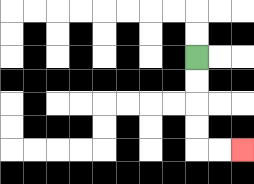{'start': '[8, 2]', 'end': '[10, 6]', 'path_directions': 'D,D,D,D,R,R', 'path_coordinates': '[[8, 2], [8, 3], [8, 4], [8, 5], [8, 6], [9, 6], [10, 6]]'}